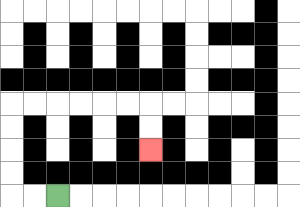{'start': '[2, 8]', 'end': '[6, 6]', 'path_directions': 'L,L,U,U,U,U,R,R,R,R,R,R,D,D', 'path_coordinates': '[[2, 8], [1, 8], [0, 8], [0, 7], [0, 6], [0, 5], [0, 4], [1, 4], [2, 4], [3, 4], [4, 4], [5, 4], [6, 4], [6, 5], [6, 6]]'}